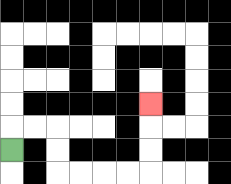{'start': '[0, 6]', 'end': '[6, 4]', 'path_directions': 'U,R,R,D,D,R,R,R,R,U,U,U', 'path_coordinates': '[[0, 6], [0, 5], [1, 5], [2, 5], [2, 6], [2, 7], [3, 7], [4, 7], [5, 7], [6, 7], [6, 6], [6, 5], [6, 4]]'}